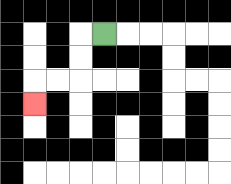{'start': '[4, 1]', 'end': '[1, 4]', 'path_directions': 'L,D,D,L,L,D', 'path_coordinates': '[[4, 1], [3, 1], [3, 2], [3, 3], [2, 3], [1, 3], [1, 4]]'}